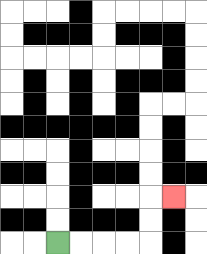{'start': '[2, 10]', 'end': '[7, 8]', 'path_directions': 'R,R,R,R,U,U,R', 'path_coordinates': '[[2, 10], [3, 10], [4, 10], [5, 10], [6, 10], [6, 9], [6, 8], [7, 8]]'}